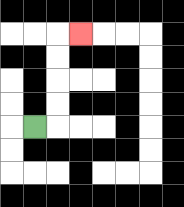{'start': '[1, 5]', 'end': '[3, 1]', 'path_directions': 'R,U,U,U,U,R', 'path_coordinates': '[[1, 5], [2, 5], [2, 4], [2, 3], [2, 2], [2, 1], [3, 1]]'}